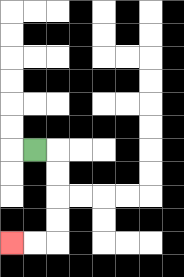{'start': '[1, 6]', 'end': '[0, 10]', 'path_directions': 'R,D,D,D,D,L,L', 'path_coordinates': '[[1, 6], [2, 6], [2, 7], [2, 8], [2, 9], [2, 10], [1, 10], [0, 10]]'}